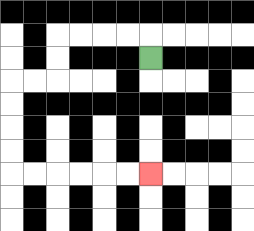{'start': '[6, 2]', 'end': '[6, 7]', 'path_directions': 'U,L,L,L,L,D,D,L,L,D,D,D,D,R,R,R,R,R,R', 'path_coordinates': '[[6, 2], [6, 1], [5, 1], [4, 1], [3, 1], [2, 1], [2, 2], [2, 3], [1, 3], [0, 3], [0, 4], [0, 5], [0, 6], [0, 7], [1, 7], [2, 7], [3, 7], [4, 7], [5, 7], [6, 7]]'}